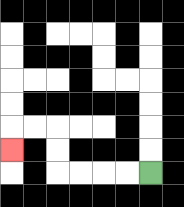{'start': '[6, 7]', 'end': '[0, 6]', 'path_directions': 'L,L,L,L,U,U,L,L,D', 'path_coordinates': '[[6, 7], [5, 7], [4, 7], [3, 7], [2, 7], [2, 6], [2, 5], [1, 5], [0, 5], [0, 6]]'}